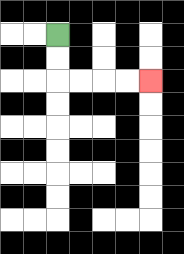{'start': '[2, 1]', 'end': '[6, 3]', 'path_directions': 'D,D,R,R,R,R', 'path_coordinates': '[[2, 1], [2, 2], [2, 3], [3, 3], [4, 3], [5, 3], [6, 3]]'}